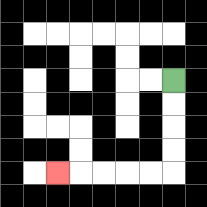{'start': '[7, 3]', 'end': '[2, 7]', 'path_directions': 'D,D,D,D,L,L,L,L,L', 'path_coordinates': '[[7, 3], [7, 4], [7, 5], [7, 6], [7, 7], [6, 7], [5, 7], [4, 7], [3, 7], [2, 7]]'}